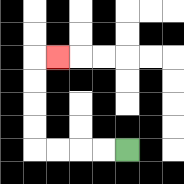{'start': '[5, 6]', 'end': '[2, 2]', 'path_directions': 'L,L,L,L,U,U,U,U,R', 'path_coordinates': '[[5, 6], [4, 6], [3, 6], [2, 6], [1, 6], [1, 5], [1, 4], [1, 3], [1, 2], [2, 2]]'}